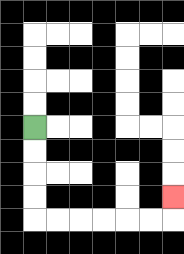{'start': '[1, 5]', 'end': '[7, 8]', 'path_directions': 'D,D,D,D,R,R,R,R,R,R,U', 'path_coordinates': '[[1, 5], [1, 6], [1, 7], [1, 8], [1, 9], [2, 9], [3, 9], [4, 9], [5, 9], [6, 9], [7, 9], [7, 8]]'}